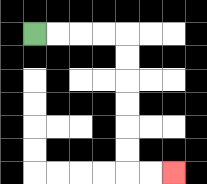{'start': '[1, 1]', 'end': '[7, 7]', 'path_directions': 'R,R,R,R,D,D,D,D,D,D,R,R', 'path_coordinates': '[[1, 1], [2, 1], [3, 1], [4, 1], [5, 1], [5, 2], [5, 3], [5, 4], [5, 5], [5, 6], [5, 7], [6, 7], [7, 7]]'}